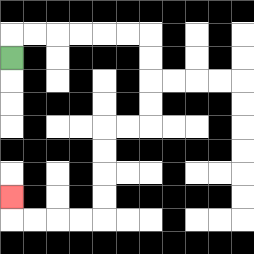{'start': '[0, 2]', 'end': '[0, 8]', 'path_directions': 'U,R,R,R,R,R,R,D,D,D,D,L,L,D,D,D,D,L,L,L,L,U', 'path_coordinates': '[[0, 2], [0, 1], [1, 1], [2, 1], [3, 1], [4, 1], [5, 1], [6, 1], [6, 2], [6, 3], [6, 4], [6, 5], [5, 5], [4, 5], [4, 6], [4, 7], [4, 8], [4, 9], [3, 9], [2, 9], [1, 9], [0, 9], [0, 8]]'}